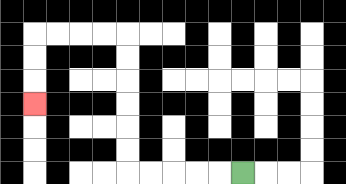{'start': '[10, 7]', 'end': '[1, 4]', 'path_directions': 'L,L,L,L,L,U,U,U,U,U,U,L,L,L,L,D,D,D', 'path_coordinates': '[[10, 7], [9, 7], [8, 7], [7, 7], [6, 7], [5, 7], [5, 6], [5, 5], [5, 4], [5, 3], [5, 2], [5, 1], [4, 1], [3, 1], [2, 1], [1, 1], [1, 2], [1, 3], [1, 4]]'}